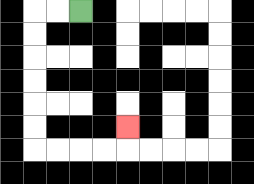{'start': '[3, 0]', 'end': '[5, 5]', 'path_directions': 'L,L,D,D,D,D,D,D,R,R,R,R,U', 'path_coordinates': '[[3, 0], [2, 0], [1, 0], [1, 1], [1, 2], [1, 3], [1, 4], [1, 5], [1, 6], [2, 6], [3, 6], [4, 6], [5, 6], [5, 5]]'}